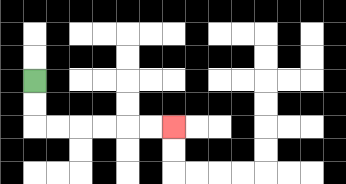{'start': '[1, 3]', 'end': '[7, 5]', 'path_directions': 'D,D,R,R,R,R,R,R', 'path_coordinates': '[[1, 3], [1, 4], [1, 5], [2, 5], [3, 5], [4, 5], [5, 5], [6, 5], [7, 5]]'}